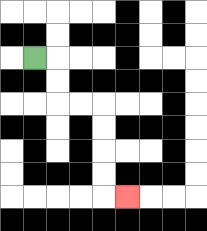{'start': '[1, 2]', 'end': '[5, 8]', 'path_directions': 'R,D,D,R,R,D,D,D,D,R', 'path_coordinates': '[[1, 2], [2, 2], [2, 3], [2, 4], [3, 4], [4, 4], [4, 5], [4, 6], [4, 7], [4, 8], [5, 8]]'}